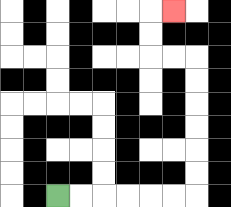{'start': '[2, 8]', 'end': '[7, 0]', 'path_directions': 'R,R,R,R,R,R,U,U,U,U,U,U,L,L,U,U,R', 'path_coordinates': '[[2, 8], [3, 8], [4, 8], [5, 8], [6, 8], [7, 8], [8, 8], [8, 7], [8, 6], [8, 5], [8, 4], [8, 3], [8, 2], [7, 2], [6, 2], [6, 1], [6, 0], [7, 0]]'}